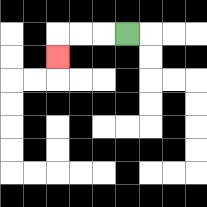{'start': '[5, 1]', 'end': '[2, 2]', 'path_directions': 'L,L,L,D', 'path_coordinates': '[[5, 1], [4, 1], [3, 1], [2, 1], [2, 2]]'}